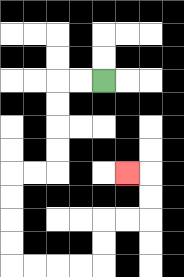{'start': '[4, 3]', 'end': '[5, 7]', 'path_directions': 'L,L,D,D,D,D,L,L,D,D,D,D,R,R,R,R,U,U,R,R,U,U,L', 'path_coordinates': '[[4, 3], [3, 3], [2, 3], [2, 4], [2, 5], [2, 6], [2, 7], [1, 7], [0, 7], [0, 8], [0, 9], [0, 10], [0, 11], [1, 11], [2, 11], [3, 11], [4, 11], [4, 10], [4, 9], [5, 9], [6, 9], [6, 8], [6, 7], [5, 7]]'}